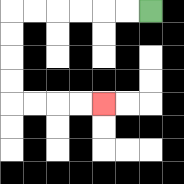{'start': '[6, 0]', 'end': '[4, 4]', 'path_directions': 'L,L,L,L,L,L,D,D,D,D,R,R,R,R', 'path_coordinates': '[[6, 0], [5, 0], [4, 0], [3, 0], [2, 0], [1, 0], [0, 0], [0, 1], [0, 2], [0, 3], [0, 4], [1, 4], [2, 4], [3, 4], [4, 4]]'}